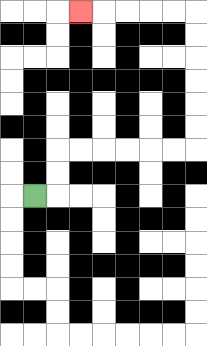{'start': '[1, 8]', 'end': '[3, 0]', 'path_directions': 'R,U,U,R,R,R,R,R,R,U,U,U,U,U,U,L,L,L,L,L', 'path_coordinates': '[[1, 8], [2, 8], [2, 7], [2, 6], [3, 6], [4, 6], [5, 6], [6, 6], [7, 6], [8, 6], [8, 5], [8, 4], [8, 3], [8, 2], [8, 1], [8, 0], [7, 0], [6, 0], [5, 0], [4, 0], [3, 0]]'}